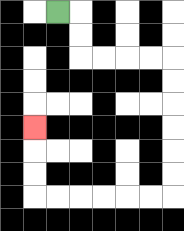{'start': '[2, 0]', 'end': '[1, 5]', 'path_directions': 'R,D,D,R,R,R,R,D,D,D,D,D,D,L,L,L,L,L,L,U,U,U', 'path_coordinates': '[[2, 0], [3, 0], [3, 1], [3, 2], [4, 2], [5, 2], [6, 2], [7, 2], [7, 3], [7, 4], [7, 5], [7, 6], [7, 7], [7, 8], [6, 8], [5, 8], [4, 8], [3, 8], [2, 8], [1, 8], [1, 7], [1, 6], [1, 5]]'}